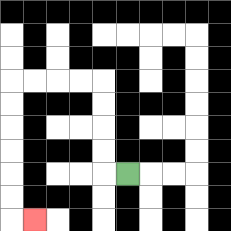{'start': '[5, 7]', 'end': '[1, 9]', 'path_directions': 'L,U,U,U,U,L,L,L,L,D,D,D,D,D,D,R', 'path_coordinates': '[[5, 7], [4, 7], [4, 6], [4, 5], [4, 4], [4, 3], [3, 3], [2, 3], [1, 3], [0, 3], [0, 4], [0, 5], [0, 6], [0, 7], [0, 8], [0, 9], [1, 9]]'}